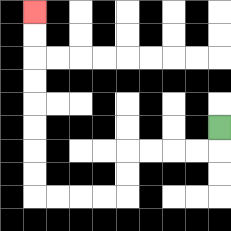{'start': '[9, 5]', 'end': '[1, 0]', 'path_directions': 'D,L,L,L,L,D,D,L,L,L,L,U,U,U,U,U,U,U,U', 'path_coordinates': '[[9, 5], [9, 6], [8, 6], [7, 6], [6, 6], [5, 6], [5, 7], [5, 8], [4, 8], [3, 8], [2, 8], [1, 8], [1, 7], [1, 6], [1, 5], [1, 4], [1, 3], [1, 2], [1, 1], [1, 0]]'}